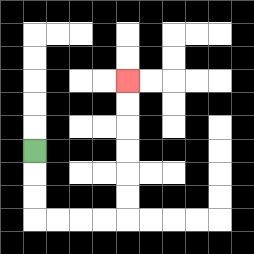{'start': '[1, 6]', 'end': '[5, 3]', 'path_directions': 'D,D,D,R,R,R,R,U,U,U,U,U,U', 'path_coordinates': '[[1, 6], [1, 7], [1, 8], [1, 9], [2, 9], [3, 9], [4, 9], [5, 9], [5, 8], [5, 7], [5, 6], [5, 5], [5, 4], [5, 3]]'}